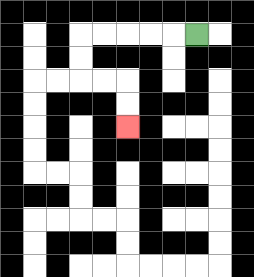{'start': '[8, 1]', 'end': '[5, 5]', 'path_directions': 'L,L,L,L,L,D,D,R,R,D,D', 'path_coordinates': '[[8, 1], [7, 1], [6, 1], [5, 1], [4, 1], [3, 1], [3, 2], [3, 3], [4, 3], [5, 3], [5, 4], [5, 5]]'}